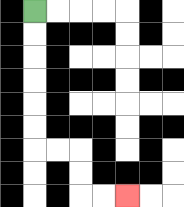{'start': '[1, 0]', 'end': '[5, 8]', 'path_directions': 'D,D,D,D,D,D,R,R,D,D,R,R', 'path_coordinates': '[[1, 0], [1, 1], [1, 2], [1, 3], [1, 4], [1, 5], [1, 6], [2, 6], [3, 6], [3, 7], [3, 8], [4, 8], [5, 8]]'}